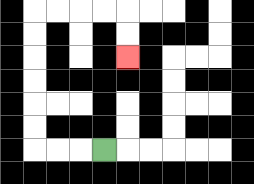{'start': '[4, 6]', 'end': '[5, 2]', 'path_directions': 'L,L,L,U,U,U,U,U,U,R,R,R,R,D,D', 'path_coordinates': '[[4, 6], [3, 6], [2, 6], [1, 6], [1, 5], [1, 4], [1, 3], [1, 2], [1, 1], [1, 0], [2, 0], [3, 0], [4, 0], [5, 0], [5, 1], [5, 2]]'}